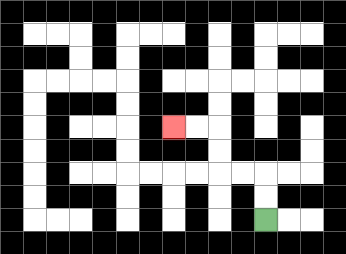{'start': '[11, 9]', 'end': '[7, 5]', 'path_directions': 'U,U,L,L,U,U,L,L', 'path_coordinates': '[[11, 9], [11, 8], [11, 7], [10, 7], [9, 7], [9, 6], [9, 5], [8, 5], [7, 5]]'}